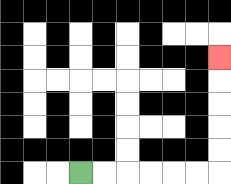{'start': '[3, 7]', 'end': '[9, 2]', 'path_directions': 'R,R,R,R,R,R,U,U,U,U,U', 'path_coordinates': '[[3, 7], [4, 7], [5, 7], [6, 7], [7, 7], [8, 7], [9, 7], [9, 6], [9, 5], [9, 4], [9, 3], [9, 2]]'}